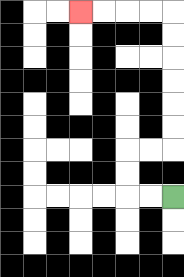{'start': '[7, 8]', 'end': '[3, 0]', 'path_directions': 'L,L,U,U,R,R,U,U,U,U,U,U,L,L,L,L', 'path_coordinates': '[[7, 8], [6, 8], [5, 8], [5, 7], [5, 6], [6, 6], [7, 6], [7, 5], [7, 4], [7, 3], [7, 2], [7, 1], [7, 0], [6, 0], [5, 0], [4, 0], [3, 0]]'}